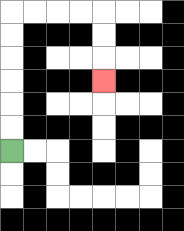{'start': '[0, 6]', 'end': '[4, 3]', 'path_directions': 'U,U,U,U,U,U,R,R,R,R,D,D,D', 'path_coordinates': '[[0, 6], [0, 5], [0, 4], [0, 3], [0, 2], [0, 1], [0, 0], [1, 0], [2, 0], [3, 0], [4, 0], [4, 1], [4, 2], [4, 3]]'}